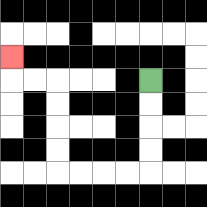{'start': '[6, 3]', 'end': '[0, 2]', 'path_directions': 'D,D,D,D,L,L,L,L,U,U,U,U,L,L,U', 'path_coordinates': '[[6, 3], [6, 4], [6, 5], [6, 6], [6, 7], [5, 7], [4, 7], [3, 7], [2, 7], [2, 6], [2, 5], [2, 4], [2, 3], [1, 3], [0, 3], [0, 2]]'}